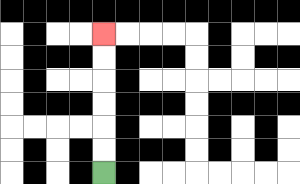{'start': '[4, 7]', 'end': '[4, 1]', 'path_directions': 'U,U,U,U,U,U', 'path_coordinates': '[[4, 7], [4, 6], [4, 5], [4, 4], [4, 3], [4, 2], [4, 1]]'}